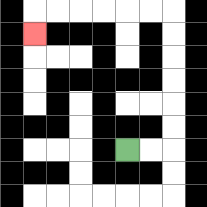{'start': '[5, 6]', 'end': '[1, 1]', 'path_directions': 'R,R,U,U,U,U,U,U,L,L,L,L,L,L,D', 'path_coordinates': '[[5, 6], [6, 6], [7, 6], [7, 5], [7, 4], [7, 3], [7, 2], [7, 1], [7, 0], [6, 0], [5, 0], [4, 0], [3, 0], [2, 0], [1, 0], [1, 1]]'}